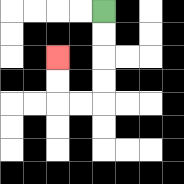{'start': '[4, 0]', 'end': '[2, 2]', 'path_directions': 'D,D,D,D,L,L,U,U', 'path_coordinates': '[[4, 0], [4, 1], [4, 2], [4, 3], [4, 4], [3, 4], [2, 4], [2, 3], [2, 2]]'}